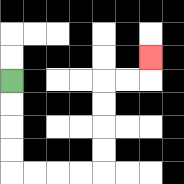{'start': '[0, 3]', 'end': '[6, 2]', 'path_directions': 'D,D,D,D,R,R,R,R,U,U,U,U,R,R,U', 'path_coordinates': '[[0, 3], [0, 4], [0, 5], [0, 6], [0, 7], [1, 7], [2, 7], [3, 7], [4, 7], [4, 6], [4, 5], [4, 4], [4, 3], [5, 3], [6, 3], [6, 2]]'}